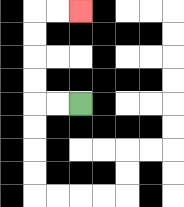{'start': '[3, 4]', 'end': '[3, 0]', 'path_directions': 'L,L,U,U,U,U,R,R', 'path_coordinates': '[[3, 4], [2, 4], [1, 4], [1, 3], [1, 2], [1, 1], [1, 0], [2, 0], [3, 0]]'}